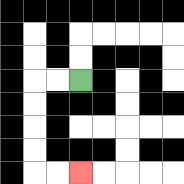{'start': '[3, 3]', 'end': '[3, 7]', 'path_directions': 'L,L,D,D,D,D,R,R', 'path_coordinates': '[[3, 3], [2, 3], [1, 3], [1, 4], [1, 5], [1, 6], [1, 7], [2, 7], [3, 7]]'}